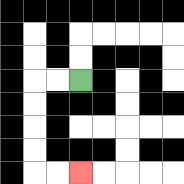{'start': '[3, 3]', 'end': '[3, 7]', 'path_directions': 'L,L,D,D,D,D,R,R', 'path_coordinates': '[[3, 3], [2, 3], [1, 3], [1, 4], [1, 5], [1, 6], [1, 7], [2, 7], [3, 7]]'}